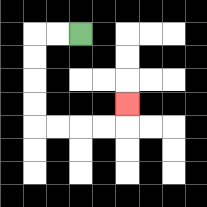{'start': '[3, 1]', 'end': '[5, 4]', 'path_directions': 'L,L,D,D,D,D,R,R,R,R,U', 'path_coordinates': '[[3, 1], [2, 1], [1, 1], [1, 2], [1, 3], [1, 4], [1, 5], [2, 5], [3, 5], [4, 5], [5, 5], [5, 4]]'}